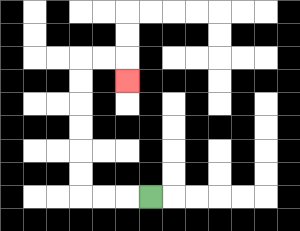{'start': '[6, 8]', 'end': '[5, 3]', 'path_directions': 'L,L,L,U,U,U,U,U,U,R,R,D', 'path_coordinates': '[[6, 8], [5, 8], [4, 8], [3, 8], [3, 7], [3, 6], [3, 5], [3, 4], [3, 3], [3, 2], [4, 2], [5, 2], [5, 3]]'}